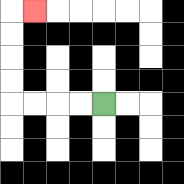{'start': '[4, 4]', 'end': '[1, 0]', 'path_directions': 'L,L,L,L,U,U,U,U,R', 'path_coordinates': '[[4, 4], [3, 4], [2, 4], [1, 4], [0, 4], [0, 3], [0, 2], [0, 1], [0, 0], [1, 0]]'}